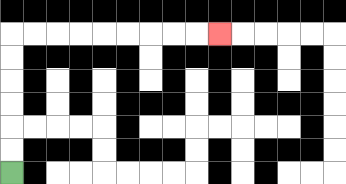{'start': '[0, 7]', 'end': '[9, 1]', 'path_directions': 'U,U,U,U,U,U,R,R,R,R,R,R,R,R,R', 'path_coordinates': '[[0, 7], [0, 6], [0, 5], [0, 4], [0, 3], [0, 2], [0, 1], [1, 1], [2, 1], [3, 1], [4, 1], [5, 1], [6, 1], [7, 1], [8, 1], [9, 1]]'}